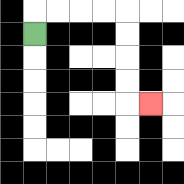{'start': '[1, 1]', 'end': '[6, 4]', 'path_directions': 'U,R,R,R,R,D,D,D,D,R', 'path_coordinates': '[[1, 1], [1, 0], [2, 0], [3, 0], [4, 0], [5, 0], [5, 1], [5, 2], [5, 3], [5, 4], [6, 4]]'}